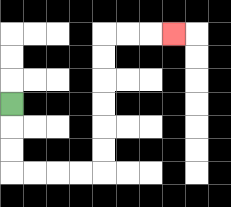{'start': '[0, 4]', 'end': '[7, 1]', 'path_directions': 'D,D,D,R,R,R,R,U,U,U,U,U,U,R,R,R', 'path_coordinates': '[[0, 4], [0, 5], [0, 6], [0, 7], [1, 7], [2, 7], [3, 7], [4, 7], [4, 6], [4, 5], [4, 4], [4, 3], [4, 2], [4, 1], [5, 1], [6, 1], [7, 1]]'}